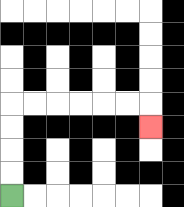{'start': '[0, 8]', 'end': '[6, 5]', 'path_directions': 'U,U,U,U,R,R,R,R,R,R,D', 'path_coordinates': '[[0, 8], [0, 7], [0, 6], [0, 5], [0, 4], [1, 4], [2, 4], [3, 4], [4, 4], [5, 4], [6, 4], [6, 5]]'}